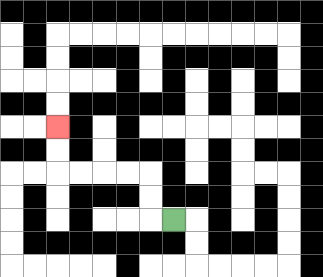{'start': '[7, 9]', 'end': '[2, 5]', 'path_directions': 'L,U,U,L,L,L,L,U,U', 'path_coordinates': '[[7, 9], [6, 9], [6, 8], [6, 7], [5, 7], [4, 7], [3, 7], [2, 7], [2, 6], [2, 5]]'}